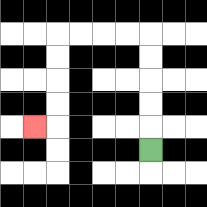{'start': '[6, 6]', 'end': '[1, 5]', 'path_directions': 'U,U,U,U,U,L,L,L,L,D,D,D,D,L', 'path_coordinates': '[[6, 6], [6, 5], [6, 4], [6, 3], [6, 2], [6, 1], [5, 1], [4, 1], [3, 1], [2, 1], [2, 2], [2, 3], [2, 4], [2, 5], [1, 5]]'}